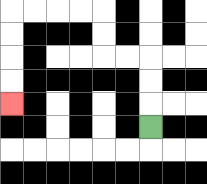{'start': '[6, 5]', 'end': '[0, 4]', 'path_directions': 'U,U,U,L,L,U,U,L,L,L,L,D,D,D,D', 'path_coordinates': '[[6, 5], [6, 4], [6, 3], [6, 2], [5, 2], [4, 2], [4, 1], [4, 0], [3, 0], [2, 0], [1, 0], [0, 0], [0, 1], [0, 2], [0, 3], [0, 4]]'}